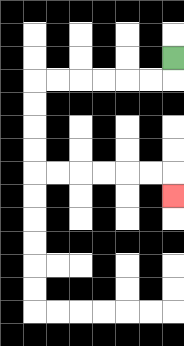{'start': '[7, 2]', 'end': '[7, 8]', 'path_directions': 'D,L,L,L,L,L,L,D,D,D,D,R,R,R,R,R,R,D', 'path_coordinates': '[[7, 2], [7, 3], [6, 3], [5, 3], [4, 3], [3, 3], [2, 3], [1, 3], [1, 4], [1, 5], [1, 6], [1, 7], [2, 7], [3, 7], [4, 7], [5, 7], [6, 7], [7, 7], [7, 8]]'}